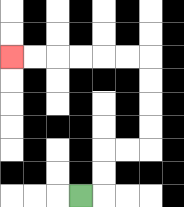{'start': '[3, 8]', 'end': '[0, 2]', 'path_directions': 'R,U,U,R,R,U,U,U,U,L,L,L,L,L,L', 'path_coordinates': '[[3, 8], [4, 8], [4, 7], [4, 6], [5, 6], [6, 6], [6, 5], [6, 4], [6, 3], [6, 2], [5, 2], [4, 2], [3, 2], [2, 2], [1, 2], [0, 2]]'}